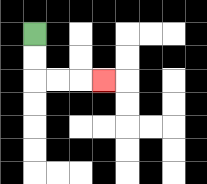{'start': '[1, 1]', 'end': '[4, 3]', 'path_directions': 'D,D,R,R,R', 'path_coordinates': '[[1, 1], [1, 2], [1, 3], [2, 3], [3, 3], [4, 3]]'}